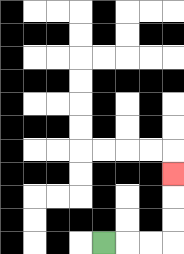{'start': '[4, 10]', 'end': '[7, 7]', 'path_directions': 'R,R,R,U,U,U', 'path_coordinates': '[[4, 10], [5, 10], [6, 10], [7, 10], [7, 9], [7, 8], [7, 7]]'}